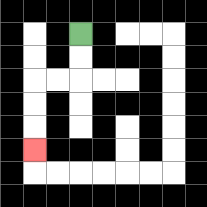{'start': '[3, 1]', 'end': '[1, 6]', 'path_directions': 'D,D,L,L,D,D,D', 'path_coordinates': '[[3, 1], [3, 2], [3, 3], [2, 3], [1, 3], [1, 4], [1, 5], [1, 6]]'}